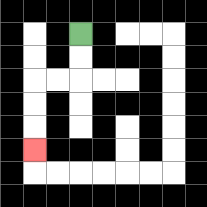{'start': '[3, 1]', 'end': '[1, 6]', 'path_directions': 'D,D,L,L,D,D,D', 'path_coordinates': '[[3, 1], [3, 2], [3, 3], [2, 3], [1, 3], [1, 4], [1, 5], [1, 6]]'}